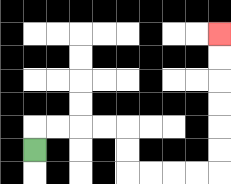{'start': '[1, 6]', 'end': '[9, 1]', 'path_directions': 'U,R,R,R,R,D,D,R,R,R,R,U,U,U,U,U,U', 'path_coordinates': '[[1, 6], [1, 5], [2, 5], [3, 5], [4, 5], [5, 5], [5, 6], [5, 7], [6, 7], [7, 7], [8, 7], [9, 7], [9, 6], [9, 5], [9, 4], [9, 3], [9, 2], [9, 1]]'}